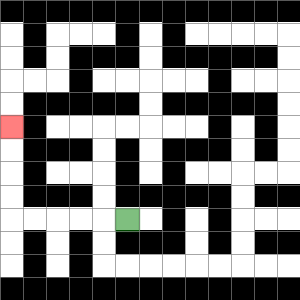{'start': '[5, 9]', 'end': '[0, 5]', 'path_directions': 'L,L,L,L,L,U,U,U,U', 'path_coordinates': '[[5, 9], [4, 9], [3, 9], [2, 9], [1, 9], [0, 9], [0, 8], [0, 7], [0, 6], [0, 5]]'}